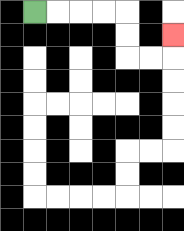{'start': '[1, 0]', 'end': '[7, 1]', 'path_directions': 'R,R,R,R,D,D,R,R,U', 'path_coordinates': '[[1, 0], [2, 0], [3, 0], [4, 0], [5, 0], [5, 1], [5, 2], [6, 2], [7, 2], [7, 1]]'}